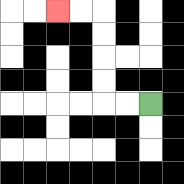{'start': '[6, 4]', 'end': '[2, 0]', 'path_directions': 'L,L,U,U,U,U,L,L', 'path_coordinates': '[[6, 4], [5, 4], [4, 4], [4, 3], [4, 2], [4, 1], [4, 0], [3, 0], [2, 0]]'}